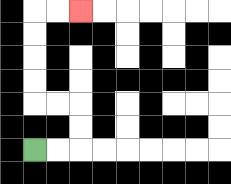{'start': '[1, 6]', 'end': '[3, 0]', 'path_directions': 'R,R,U,U,L,L,U,U,U,U,R,R', 'path_coordinates': '[[1, 6], [2, 6], [3, 6], [3, 5], [3, 4], [2, 4], [1, 4], [1, 3], [1, 2], [1, 1], [1, 0], [2, 0], [3, 0]]'}